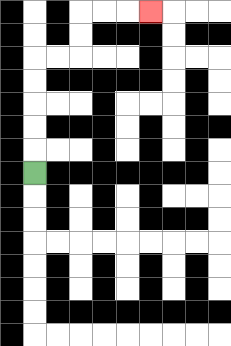{'start': '[1, 7]', 'end': '[6, 0]', 'path_directions': 'U,U,U,U,U,R,R,U,U,R,R,R', 'path_coordinates': '[[1, 7], [1, 6], [1, 5], [1, 4], [1, 3], [1, 2], [2, 2], [3, 2], [3, 1], [3, 0], [4, 0], [5, 0], [6, 0]]'}